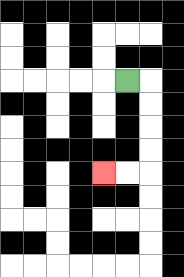{'start': '[5, 3]', 'end': '[4, 7]', 'path_directions': 'R,D,D,D,D,L,L', 'path_coordinates': '[[5, 3], [6, 3], [6, 4], [6, 5], [6, 6], [6, 7], [5, 7], [4, 7]]'}